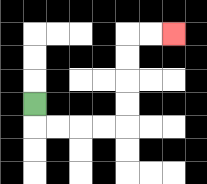{'start': '[1, 4]', 'end': '[7, 1]', 'path_directions': 'D,R,R,R,R,U,U,U,U,R,R', 'path_coordinates': '[[1, 4], [1, 5], [2, 5], [3, 5], [4, 5], [5, 5], [5, 4], [5, 3], [5, 2], [5, 1], [6, 1], [7, 1]]'}